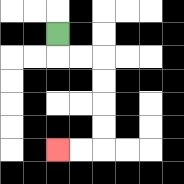{'start': '[2, 1]', 'end': '[2, 6]', 'path_directions': 'D,R,R,D,D,D,D,L,L', 'path_coordinates': '[[2, 1], [2, 2], [3, 2], [4, 2], [4, 3], [4, 4], [4, 5], [4, 6], [3, 6], [2, 6]]'}